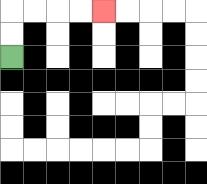{'start': '[0, 2]', 'end': '[4, 0]', 'path_directions': 'U,U,R,R,R,R', 'path_coordinates': '[[0, 2], [0, 1], [0, 0], [1, 0], [2, 0], [3, 0], [4, 0]]'}